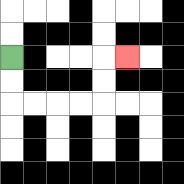{'start': '[0, 2]', 'end': '[5, 2]', 'path_directions': 'D,D,R,R,R,R,U,U,R', 'path_coordinates': '[[0, 2], [0, 3], [0, 4], [1, 4], [2, 4], [3, 4], [4, 4], [4, 3], [4, 2], [5, 2]]'}